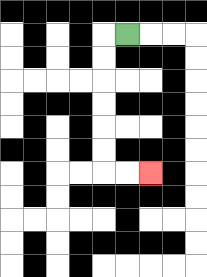{'start': '[5, 1]', 'end': '[6, 7]', 'path_directions': 'L,D,D,D,D,D,D,R,R', 'path_coordinates': '[[5, 1], [4, 1], [4, 2], [4, 3], [4, 4], [4, 5], [4, 6], [4, 7], [5, 7], [6, 7]]'}